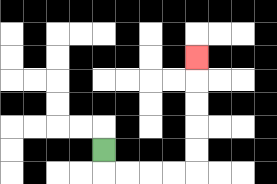{'start': '[4, 6]', 'end': '[8, 2]', 'path_directions': 'D,R,R,R,R,U,U,U,U,U', 'path_coordinates': '[[4, 6], [4, 7], [5, 7], [6, 7], [7, 7], [8, 7], [8, 6], [8, 5], [8, 4], [8, 3], [8, 2]]'}